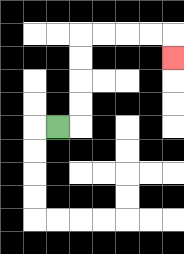{'start': '[2, 5]', 'end': '[7, 2]', 'path_directions': 'R,U,U,U,U,R,R,R,R,D', 'path_coordinates': '[[2, 5], [3, 5], [3, 4], [3, 3], [3, 2], [3, 1], [4, 1], [5, 1], [6, 1], [7, 1], [7, 2]]'}